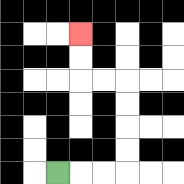{'start': '[2, 7]', 'end': '[3, 1]', 'path_directions': 'R,R,R,U,U,U,U,L,L,U,U', 'path_coordinates': '[[2, 7], [3, 7], [4, 7], [5, 7], [5, 6], [5, 5], [5, 4], [5, 3], [4, 3], [3, 3], [3, 2], [3, 1]]'}